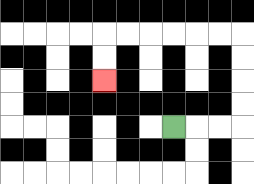{'start': '[7, 5]', 'end': '[4, 3]', 'path_directions': 'R,R,R,U,U,U,U,L,L,L,L,L,L,D,D', 'path_coordinates': '[[7, 5], [8, 5], [9, 5], [10, 5], [10, 4], [10, 3], [10, 2], [10, 1], [9, 1], [8, 1], [7, 1], [6, 1], [5, 1], [4, 1], [4, 2], [4, 3]]'}